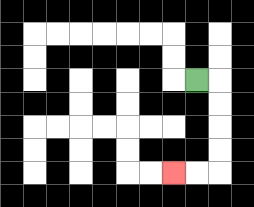{'start': '[8, 3]', 'end': '[7, 7]', 'path_directions': 'R,D,D,D,D,L,L', 'path_coordinates': '[[8, 3], [9, 3], [9, 4], [9, 5], [9, 6], [9, 7], [8, 7], [7, 7]]'}